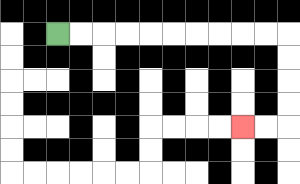{'start': '[2, 1]', 'end': '[10, 5]', 'path_directions': 'R,R,R,R,R,R,R,R,R,R,D,D,D,D,L,L', 'path_coordinates': '[[2, 1], [3, 1], [4, 1], [5, 1], [6, 1], [7, 1], [8, 1], [9, 1], [10, 1], [11, 1], [12, 1], [12, 2], [12, 3], [12, 4], [12, 5], [11, 5], [10, 5]]'}